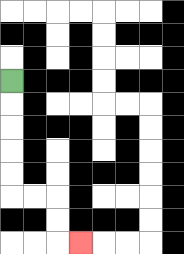{'start': '[0, 3]', 'end': '[3, 10]', 'path_directions': 'D,D,D,D,D,R,R,D,D,R', 'path_coordinates': '[[0, 3], [0, 4], [0, 5], [0, 6], [0, 7], [0, 8], [1, 8], [2, 8], [2, 9], [2, 10], [3, 10]]'}